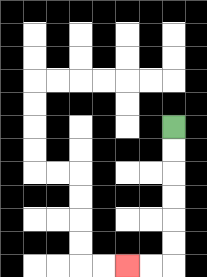{'start': '[7, 5]', 'end': '[5, 11]', 'path_directions': 'D,D,D,D,D,D,L,L', 'path_coordinates': '[[7, 5], [7, 6], [7, 7], [7, 8], [7, 9], [7, 10], [7, 11], [6, 11], [5, 11]]'}